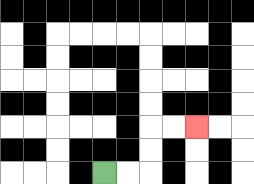{'start': '[4, 7]', 'end': '[8, 5]', 'path_directions': 'R,R,U,U,R,R', 'path_coordinates': '[[4, 7], [5, 7], [6, 7], [6, 6], [6, 5], [7, 5], [8, 5]]'}